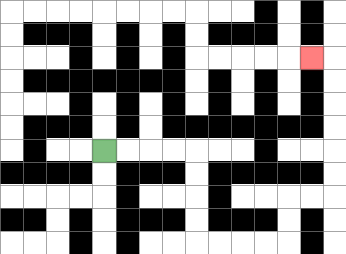{'start': '[4, 6]', 'end': '[13, 2]', 'path_directions': 'R,R,R,R,D,D,D,D,R,R,R,R,U,U,R,R,U,U,U,U,U,U,L', 'path_coordinates': '[[4, 6], [5, 6], [6, 6], [7, 6], [8, 6], [8, 7], [8, 8], [8, 9], [8, 10], [9, 10], [10, 10], [11, 10], [12, 10], [12, 9], [12, 8], [13, 8], [14, 8], [14, 7], [14, 6], [14, 5], [14, 4], [14, 3], [14, 2], [13, 2]]'}